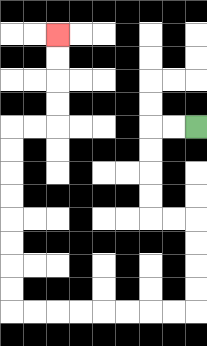{'start': '[8, 5]', 'end': '[2, 1]', 'path_directions': 'L,L,D,D,D,D,R,R,D,D,D,D,L,L,L,L,L,L,L,L,U,U,U,U,U,U,U,U,R,R,U,U,U,U', 'path_coordinates': '[[8, 5], [7, 5], [6, 5], [6, 6], [6, 7], [6, 8], [6, 9], [7, 9], [8, 9], [8, 10], [8, 11], [8, 12], [8, 13], [7, 13], [6, 13], [5, 13], [4, 13], [3, 13], [2, 13], [1, 13], [0, 13], [0, 12], [0, 11], [0, 10], [0, 9], [0, 8], [0, 7], [0, 6], [0, 5], [1, 5], [2, 5], [2, 4], [2, 3], [2, 2], [2, 1]]'}